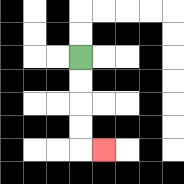{'start': '[3, 2]', 'end': '[4, 6]', 'path_directions': 'D,D,D,D,R', 'path_coordinates': '[[3, 2], [3, 3], [3, 4], [3, 5], [3, 6], [4, 6]]'}